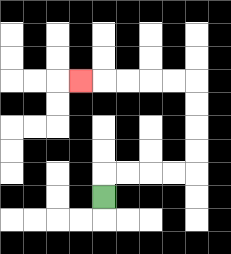{'start': '[4, 8]', 'end': '[3, 3]', 'path_directions': 'U,R,R,R,R,U,U,U,U,L,L,L,L,L', 'path_coordinates': '[[4, 8], [4, 7], [5, 7], [6, 7], [7, 7], [8, 7], [8, 6], [8, 5], [8, 4], [8, 3], [7, 3], [6, 3], [5, 3], [4, 3], [3, 3]]'}